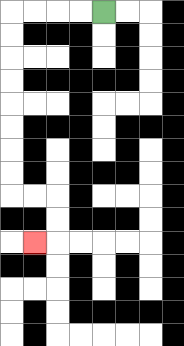{'start': '[4, 0]', 'end': '[1, 10]', 'path_directions': 'L,L,L,L,D,D,D,D,D,D,D,D,R,R,D,D,L', 'path_coordinates': '[[4, 0], [3, 0], [2, 0], [1, 0], [0, 0], [0, 1], [0, 2], [0, 3], [0, 4], [0, 5], [0, 6], [0, 7], [0, 8], [1, 8], [2, 8], [2, 9], [2, 10], [1, 10]]'}